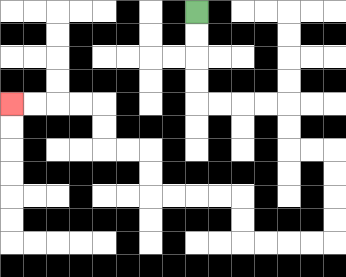{'start': '[8, 0]', 'end': '[0, 4]', 'path_directions': 'D,D,D,D,R,R,R,R,D,D,R,R,D,D,D,D,L,L,L,L,U,U,L,L,L,L,U,U,L,L,U,U,L,L,L,L', 'path_coordinates': '[[8, 0], [8, 1], [8, 2], [8, 3], [8, 4], [9, 4], [10, 4], [11, 4], [12, 4], [12, 5], [12, 6], [13, 6], [14, 6], [14, 7], [14, 8], [14, 9], [14, 10], [13, 10], [12, 10], [11, 10], [10, 10], [10, 9], [10, 8], [9, 8], [8, 8], [7, 8], [6, 8], [6, 7], [6, 6], [5, 6], [4, 6], [4, 5], [4, 4], [3, 4], [2, 4], [1, 4], [0, 4]]'}